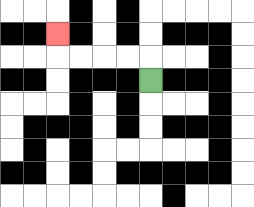{'start': '[6, 3]', 'end': '[2, 1]', 'path_directions': 'U,L,L,L,L,U', 'path_coordinates': '[[6, 3], [6, 2], [5, 2], [4, 2], [3, 2], [2, 2], [2, 1]]'}